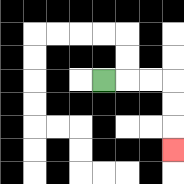{'start': '[4, 3]', 'end': '[7, 6]', 'path_directions': 'R,R,R,D,D,D', 'path_coordinates': '[[4, 3], [5, 3], [6, 3], [7, 3], [7, 4], [7, 5], [7, 6]]'}